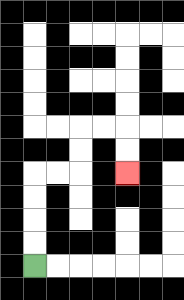{'start': '[1, 11]', 'end': '[5, 7]', 'path_directions': 'U,U,U,U,R,R,U,U,R,R,D,D', 'path_coordinates': '[[1, 11], [1, 10], [1, 9], [1, 8], [1, 7], [2, 7], [3, 7], [3, 6], [3, 5], [4, 5], [5, 5], [5, 6], [5, 7]]'}